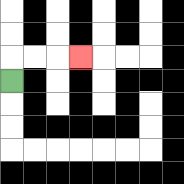{'start': '[0, 3]', 'end': '[3, 2]', 'path_directions': 'U,R,R,R', 'path_coordinates': '[[0, 3], [0, 2], [1, 2], [2, 2], [3, 2]]'}